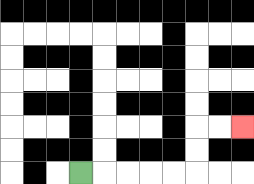{'start': '[3, 7]', 'end': '[10, 5]', 'path_directions': 'R,R,R,R,R,U,U,R,R', 'path_coordinates': '[[3, 7], [4, 7], [5, 7], [6, 7], [7, 7], [8, 7], [8, 6], [8, 5], [9, 5], [10, 5]]'}